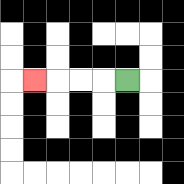{'start': '[5, 3]', 'end': '[1, 3]', 'path_directions': 'L,L,L,L', 'path_coordinates': '[[5, 3], [4, 3], [3, 3], [2, 3], [1, 3]]'}